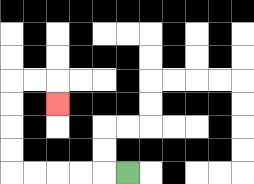{'start': '[5, 7]', 'end': '[2, 4]', 'path_directions': 'L,L,L,L,L,U,U,U,U,R,R,D', 'path_coordinates': '[[5, 7], [4, 7], [3, 7], [2, 7], [1, 7], [0, 7], [0, 6], [0, 5], [0, 4], [0, 3], [1, 3], [2, 3], [2, 4]]'}